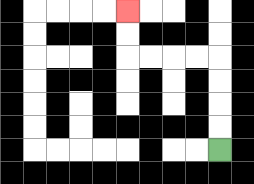{'start': '[9, 6]', 'end': '[5, 0]', 'path_directions': 'U,U,U,U,L,L,L,L,U,U', 'path_coordinates': '[[9, 6], [9, 5], [9, 4], [9, 3], [9, 2], [8, 2], [7, 2], [6, 2], [5, 2], [5, 1], [5, 0]]'}